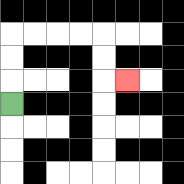{'start': '[0, 4]', 'end': '[5, 3]', 'path_directions': 'U,U,U,R,R,R,R,D,D,R', 'path_coordinates': '[[0, 4], [0, 3], [0, 2], [0, 1], [1, 1], [2, 1], [3, 1], [4, 1], [4, 2], [4, 3], [5, 3]]'}